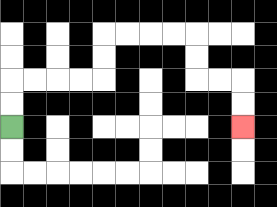{'start': '[0, 5]', 'end': '[10, 5]', 'path_directions': 'U,U,R,R,R,R,U,U,R,R,R,R,D,D,R,R,D,D', 'path_coordinates': '[[0, 5], [0, 4], [0, 3], [1, 3], [2, 3], [3, 3], [4, 3], [4, 2], [4, 1], [5, 1], [6, 1], [7, 1], [8, 1], [8, 2], [8, 3], [9, 3], [10, 3], [10, 4], [10, 5]]'}